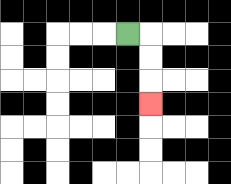{'start': '[5, 1]', 'end': '[6, 4]', 'path_directions': 'R,D,D,D', 'path_coordinates': '[[5, 1], [6, 1], [6, 2], [6, 3], [6, 4]]'}